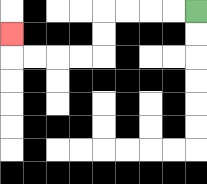{'start': '[8, 0]', 'end': '[0, 1]', 'path_directions': 'L,L,L,L,D,D,L,L,L,L,U', 'path_coordinates': '[[8, 0], [7, 0], [6, 0], [5, 0], [4, 0], [4, 1], [4, 2], [3, 2], [2, 2], [1, 2], [0, 2], [0, 1]]'}